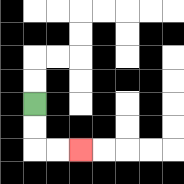{'start': '[1, 4]', 'end': '[3, 6]', 'path_directions': 'D,D,R,R', 'path_coordinates': '[[1, 4], [1, 5], [1, 6], [2, 6], [3, 6]]'}